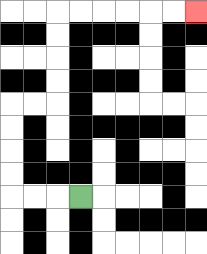{'start': '[3, 8]', 'end': '[8, 0]', 'path_directions': 'L,L,L,U,U,U,U,R,R,U,U,U,U,R,R,R,R,R,R', 'path_coordinates': '[[3, 8], [2, 8], [1, 8], [0, 8], [0, 7], [0, 6], [0, 5], [0, 4], [1, 4], [2, 4], [2, 3], [2, 2], [2, 1], [2, 0], [3, 0], [4, 0], [5, 0], [6, 0], [7, 0], [8, 0]]'}